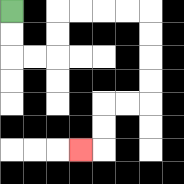{'start': '[0, 0]', 'end': '[3, 6]', 'path_directions': 'D,D,R,R,U,U,R,R,R,R,D,D,D,D,L,L,D,D,L', 'path_coordinates': '[[0, 0], [0, 1], [0, 2], [1, 2], [2, 2], [2, 1], [2, 0], [3, 0], [4, 0], [5, 0], [6, 0], [6, 1], [6, 2], [6, 3], [6, 4], [5, 4], [4, 4], [4, 5], [4, 6], [3, 6]]'}